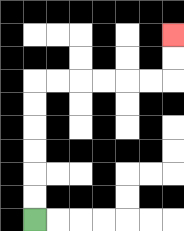{'start': '[1, 9]', 'end': '[7, 1]', 'path_directions': 'U,U,U,U,U,U,R,R,R,R,R,R,U,U', 'path_coordinates': '[[1, 9], [1, 8], [1, 7], [1, 6], [1, 5], [1, 4], [1, 3], [2, 3], [3, 3], [4, 3], [5, 3], [6, 3], [7, 3], [7, 2], [7, 1]]'}